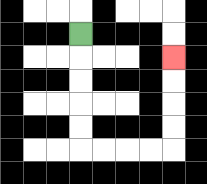{'start': '[3, 1]', 'end': '[7, 2]', 'path_directions': 'D,D,D,D,D,R,R,R,R,U,U,U,U', 'path_coordinates': '[[3, 1], [3, 2], [3, 3], [3, 4], [3, 5], [3, 6], [4, 6], [5, 6], [6, 6], [7, 6], [7, 5], [7, 4], [7, 3], [7, 2]]'}